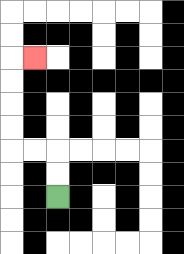{'start': '[2, 8]', 'end': '[1, 2]', 'path_directions': 'U,U,L,L,U,U,U,U,R', 'path_coordinates': '[[2, 8], [2, 7], [2, 6], [1, 6], [0, 6], [0, 5], [0, 4], [0, 3], [0, 2], [1, 2]]'}